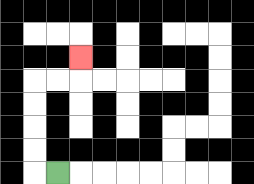{'start': '[2, 7]', 'end': '[3, 2]', 'path_directions': 'L,U,U,U,U,R,R,U', 'path_coordinates': '[[2, 7], [1, 7], [1, 6], [1, 5], [1, 4], [1, 3], [2, 3], [3, 3], [3, 2]]'}